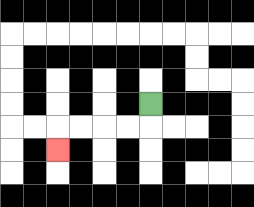{'start': '[6, 4]', 'end': '[2, 6]', 'path_directions': 'D,L,L,L,L,D', 'path_coordinates': '[[6, 4], [6, 5], [5, 5], [4, 5], [3, 5], [2, 5], [2, 6]]'}